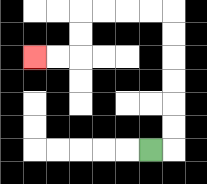{'start': '[6, 6]', 'end': '[1, 2]', 'path_directions': 'R,U,U,U,U,U,U,L,L,L,L,D,D,L,L', 'path_coordinates': '[[6, 6], [7, 6], [7, 5], [7, 4], [7, 3], [7, 2], [7, 1], [7, 0], [6, 0], [5, 0], [4, 0], [3, 0], [3, 1], [3, 2], [2, 2], [1, 2]]'}